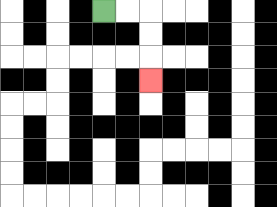{'start': '[4, 0]', 'end': '[6, 3]', 'path_directions': 'R,R,D,D,D', 'path_coordinates': '[[4, 0], [5, 0], [6, 0], [6, 1], [6, 2], [6, 3]]'}